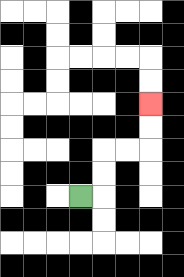{'start': '[3, 8]', 'end': '[6, 4]', 'path_directions': 'R,U,U,R,R,U,U', 'path_coordinates': '[[3, 8], [4, 8], [4, 7], [4, 6], [5, 6], [6, 6], [6, 5], [6, 4]]'}